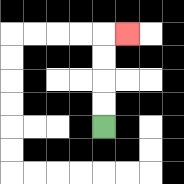{'start': '[4, 5]', 'end': '[5, 1]', 'path_directions': 'U,U,U,U,R', 'path_coordinates': '[[4, 5], [4, 4], [4, 3], [4, 2], [4, 1], [5, 1]]'}